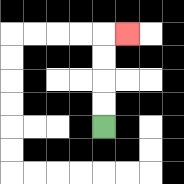{'start': '[4, 5]', 'end': '[5, 1]', 'path_directions': 'U,U,U,U,R', 'path_coordinates': '[[4, 5], [4, 4], [4, 3], [4, 2], [4, 1], [5, 1]]'}